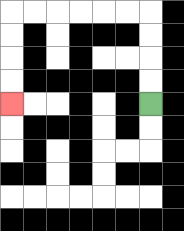{'start': '[6, 4]', 'end': '[0, 4]', 'path_directions': 'U,U,U,U,L,L,L,L,L,L,D,D,D,D', 'path_coordinates': '[[6, 4], [6, 3], [6, 2], [6, 1], [6, 0], [5, 0], [4, 0], [3, 0], [2, 0], [1, 0], [0, 0], [0, 1], [0, 2], [0, 3], [0, 4]]'}